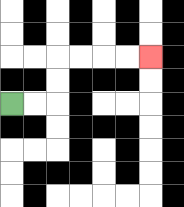{'start': '[0, 4]', 'end': '[6, 2]', 'path_directions': 'R,R,U,U,R,R,R,R', 'path_coordinates': '[[0, 4], [1, 4], [2, 4], [2, 3], [2, 2], [3, 2], [4, 2], [5, 2], [6, 2]]'}